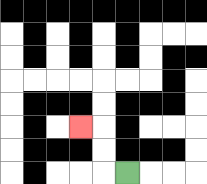{'start': '[5, 7]', 'end': '[3, 5]', 'path_directions': 'L,U,U,L', 'path_coordinates': '[[5, 7], [4, 7], [4, 6], [4, 5], [3, 5]]'}